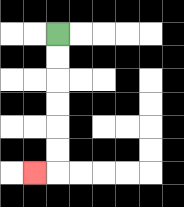{'start': '[2, 1]', 'end': '[1, 7]', 'path_directions': 'D,D,D,D,D,D,L', 'path_coordinates': '[[2, 1], [2, 2], [2, 3], [2, 4], [2, 5], [2, 6], [2, 7], [1, 7]]'}